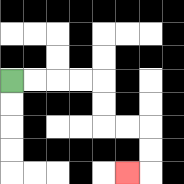{'start': '[0, 3]', 'end': '[5, 7]', 'path_directions': 'R,R,R,R,D,D,R,R,D,D,L', 'path_coordinates': '[[0, 3], [1, 3], [2, 3], [3, 3], [4, 3], [4, 4], [4, 5], [5, 5], [6, 5], [6, 6], [6, 7], [5, 7]]'}